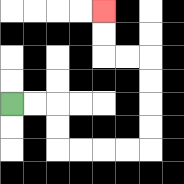{'start': '[0, 4]', 'end': '[4, 0]', 'path_directions': 'R,R,D,D,R,R,R,R,U,U,U,U,L,L,U,U', 'path_coordinates': '[[0, 4], [1, 4], [2, 4], [2, 5], [2, 6], [3, 6], [4, 6], [5, 6], [6, 6], [6, 5], [6, 4], [6, 3], [6, 2], [5, 2], [4, 2], [4, 1], [4, 0]]'}